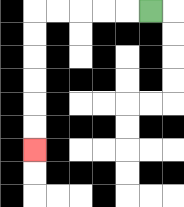{'start': '[6, 0]', 'end': '[1, 6]', 'path_directions': 'L,L,L,L,L,D,D,D,D,D,D', 'path_coordinates': '[[6, 0], [5, 0], [4, 0], [3, 0], [2, 0], [1, 0], [1, 1], [1, 2], [1, 3], [1, 4], [1, 5], [1, 6]]'}